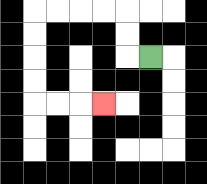{'start': '[6, 2]', 'end': '[4, 4]', 'path_directions': 'L,U,U,L,L,L,L,D,D,D,D,R,R,R', 'path_coordinates': '[[6, 2], [5, 2], [5, 1], [5, 0], [4, 0], [3, 0], [2, 0], [1, 0], [1, 1], [1, 2], [1, 3], [1, 4], [2, 4], [3, 4], [4, 4]]'}